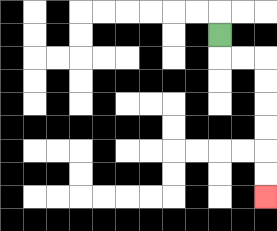{'start': '[9, 1]', 'end': '[11, 8]', 'path_directions': 'D,R,R,D,D,D,D,D,D', 'path_coordinates': '[[9, 1], [9, 2], [10, 2], [11, 2], [11, 3], [11, 4], [11, 5], [11, 6], [11, 7], [11, 8]]'}